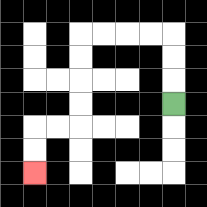{'start': '[7, 4]', 'end': '[1, 7]', 'path_directions': 'U,U,U,L,L,L,L,D,D,D,D,L,L,D,D', 'path_coordinates': '[[7, 4], [7, 3], [7, 2], [7, 1], [6, 1], [5, 1], [4, 1], [3, 1], [3, 2], [3, 3], [3, 4], [3, 5], [2, 5], [1, 5], [1, 6], [1, 7]]'}